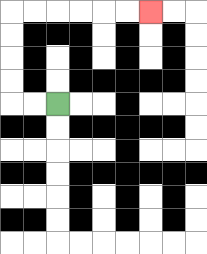{'start': '[2, 4]', 'end': '[6, 0]', 'path_directions': 'L,L,U,U,U,U,R,R,R,R,R,R', 'path_coordinates': '[[2, 4], [1, 4], [0, 4], [0, 3], [0, 2], [0, 1], [0, 0], [1, 0], [2, 0], [3, 0], [4, 0], [5, 0], [6, 0]]'}